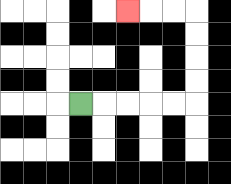{'start': '[3, 4]', 'end': '[5, 0]', 'path_directions': 'R,R,R,R,R,U,U,U,U,L,L,L', 'path_coordinates': '[[3, 4], [4, 4], [5, 4], [6, 4], [7, 4], [8, 4], [8, 3], [8, 2], [8, 1], [8, 0], [7, 0], [6, 0], [5, 0]]'}